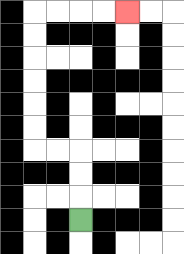{'start': '[3, 9]', 'end': '[5, 0]', 'path_directions': 'U,U,U,L,L,U,U,U,U,U,U,R,R,R,R', 'path_coordinates': '[[3, 9], [3, 8], [3, 7], [3, 6], [2, 6], [1, 6], [1, 5], [1, 4], [1, 3], [1, 2], [1, 1], [1, 0], [2, 0], [3, 0], [4, 0], [5, 0]]'}